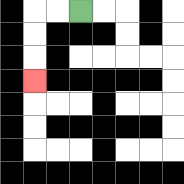{'start': '[3, 0]', 'end': '[1, 3]', 'path_directions': 'L,L,D,D,D', 'path_coordinates': '[[3, 0], [2, 0], [1, 0], [1, 1], [1, 2], [1, 3]]'}